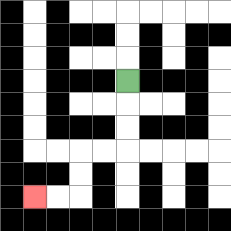{'start': '[5, 3]', 'end': '[1, 8]', 'path_directions': 'D,D,D,L,L,D,D,L,L', 'path_coordinates': '[[5, 3], [5, 4], [5, 5], [5, 6], [4, 6], [3, 6], [3, 7], [3, 8], [2, 8], [1, 8]]'}